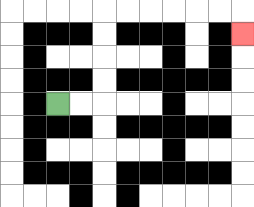{'start': '[2, 4]', 'end': '[10, 1]', 'path_directions': 'R,R,U,U,U,U,R,R,R,R,R,R,D', 'path_coordinates': '[[2, 4], [3, 4], [4, 4], [4, 3], [4, 2], [4, 1], [4, 0], [5, 0], [6, 0], [7, 0], [8, 0], [9, 0], [10, 0], [10, 1]]'}